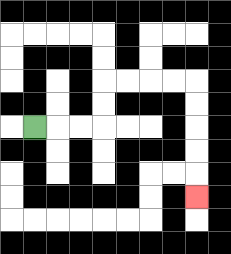{'start': '[1, 5]', 'end': '[8, 8]', 'path_directions': 'R,R,R,U,U,R,R,R,R,D,D,D,D,D', 'path_coordinates': '[[1, 5], [2, 5], [3, 5], [4, 5], [4, 4], [4, 3], [5, 3], [6, 3], [7, 3], [8, 3], [8, 4], [8, 5], [8, 6], [8, 7], [8, 8]]'}